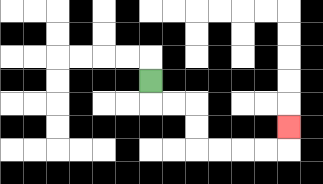{'start': '[6, 3]', 'end': '[12, 5]', 'path_directions': 'D,R,R,D,D,R,R,R,R,U', 'path_coordinates': '[[6, 3], [6, 4], [7, 4], [8, 4], [8, 5], [8, 6], [9, 6], [10, 6], [11, 6], [12, 6], [12, 5]]'}